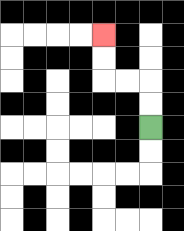{'start': '[6, 5]', 'end': '[4, 1]', 'path_directions': 'U,U,L,L,U,U', 'path_coordinates': '[[6, 5], [6, 4], [6, 3], [5, 3], [4, 3], [4, 2], [4, 1]]'}